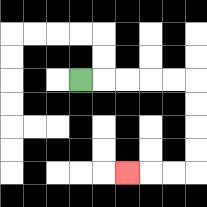{'start': '[3, 3]', 'end': '[5, 7]', 'path_directions': 'R,R,R,R,R,D,D,D,D,L,L,L', 'path_coordinates': '[[3, 3], [4, 3], [5, 3], [6, 3], [7, 3], [8, 3], [8, 4], [8, 5], [8, 6], [8, 7], [7, 7], [6, 7], [5, 7]]'}